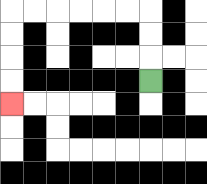{'start': '[6, 3]', 'end': '[0, 4]', 'path_directions': 'U,U,U,L,L,L,L,L,L,D,D,D,D', 'path_coordinates': '[[6, 3], [6, 2], [6, 1], [6, 0], [5, 0], [4, 0], [3, 0], [2, 0], [1, 0], [0, 0], [0, 1], [0, 2], [0, 3], [0, 4]]'}